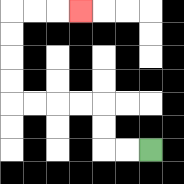{'start': '[6, 6]', 'end': '[3, 0]', 'path_directions': 'L,L,U,U,L,L,L,L,U,U,U,U,R,R,R', 'path_coordinates': '[[6, 6], [5, 6], [4, 6], [4, 5], [4, 4], [3, 4], [2, 4], [1, 4], [0, 4], [0, 3], [0, 2], [0, 1], [0, 0], [1, 0], [2, 0], [3, 0]]'}